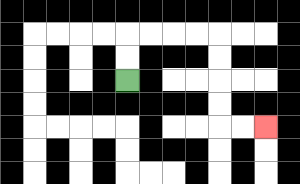{'start': '[5, 3]', 'end': '[11, 5]', 'path_directions': 'U,U,R,R,R,R,D,D,D,D,R,R', 'path_coordinates': '[[5, 3], [5, 2], [5, 1], [6, 1], [7, 1], [8, 1], [9, 1], [9, 2], [9, 3], [9, 4], [9, 5], [10, 5], [11, 5]]'}